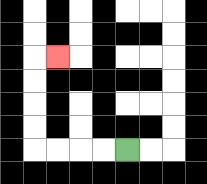{'start': '[5, 6]', 'end': '[2, 2]', 'path_directions': 'L,L,L,L,U,U,U,U,R', 'path_coordinates': '[[5, 6], [4, 6], [3, 6], [2, 6], [1, 6], [1, 5], [1, 4], [1, 3], [1, 2], [2, 2]]'}